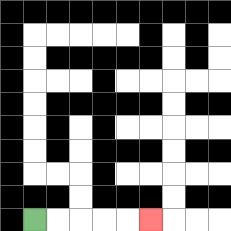{'start': '[1, 9]', 'end': '[6, 9]', 'path_directions': 'R,R,R,R,R', 'path_coordinates': '[[1, 9], [2, 9], [3, 9], [4, 9], [5, 9], [6, 9]]'}